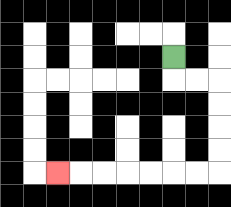{'start': '[7, 2]', 'end': '[2, 7]', 'path_directions': 'D,R,R,D,D,D,D,L,L,L,L,L,L,L', 'path_coordinates': '[[7, 2], [7, 3], [8, 3], [9, 3], [9, 4], [9, 5], [9, 6], [9, 7], [8, 7], [7, 7], [6, 7], [5, 7], [4, 7], [3, 7], [2, 7]]'}